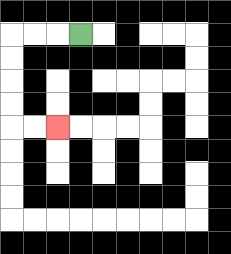{'start': '[3, 1]', 'end': '[2, 5]', 'path_directions': 'L,L,L,D,D,D,D,R,R', 'path_coordinates': '[[3, 1], [2, 1], [1, 1], [0, 1], [0, 2], [0, 3], [0, 4], [0, 5], [1, 5], [2, 5]]'}